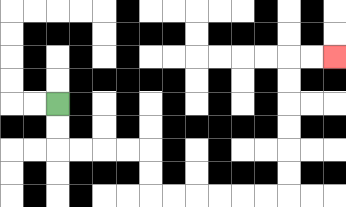{'start': '[2, 4]', 'end': '[14, 2]', 'path_directions': 'D,D,R,R,R,R,D,D,R,R,R,R,R,R,U,U,U,U,U,U,R,R', 'path_coordinates': '[[2, 4], [2, 5], [2, 6], [3, 6], [4, 6], [5, 6], [6, 6], [6, 7], [6, 8], [7, 8], [8, 8], [9, 8], [10, 8], [11, 8], [12, 8], [12, 7], [12, 6], [12, 5], [12, 4], [12, 3], [12, 2], [13, 2], [14, 2]]'}